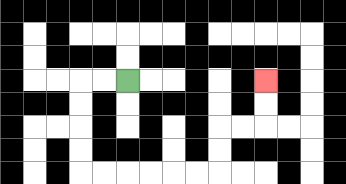{'start': '[5, 3]', 'end': '[11, 3]', 'path_directions': 'L,L,D,D,D,D,R,R,R,R,R,R,U,U,R,R,U,U', 'path_coordinates': '[[5, 3], [4, 3], [3, 3], [3, 4], [3, 5], [3, 6], [3, 7], [4, 7], [5, 7], [6, 7], [7, 7], [8, 7], [9, 7], [9, 6], [9, 5], [10, 5], [11, 5], [11, 4], [11, 3]]'}